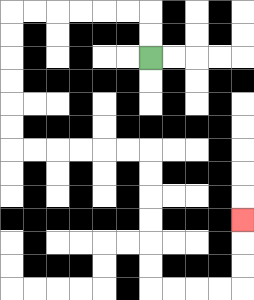{'start': '[6, 2]', 'end': '[10, 9]', 'path_directions': 'U,U,L,L,L,L,L,L,D,D,D,D,D,D,R,R,R,R,R,R,D,D,D,D,D,D,R,R,R,R,U,U,U', 'path_coordinates': '[[6, 2], [6, 1], [6, 0], [5, 0], [4, 0], [3, 0], [2, 0], [1, 0], [0, 0], [0, 1], [0, 2], [0, 3], [0, 4], [0, 5], [0, 6], [1, 6], [2, 6], [3, 6], [4, 6], [5, 6], [6, 6], [6, 7], [6, 8], [6, 9], [6, 10], [6, 11], [6, 12], [7, 12], [8, 12], [9, 12], [10, 12], [10, 11], [10, 10], [10, 9]]'}